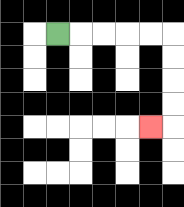{'start': '[2, 1]', 'end': '[6, 5]', 'path_directions': 'R,R,R,R,R,D,D,D,D,L', 'path_coordinates': '[[2, 1], [3, 1], [4, 1], [5, 1], [6, 1], [7, 1], [7, 2], [7, 3], [7, 4], [7, 5], [6, 5]]'}